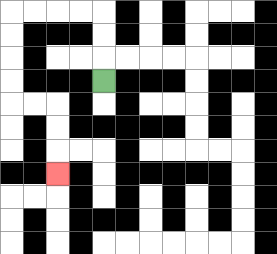{'start': '[4, 3]', 'end': '[2, 7]', 'path_directions': 'U,U,U,L,L,L,L,D,D,D,D,R,R,D,D,D', 'path_coordinates': '[[4, 3], [4, 2], [4, 1], [4, 0], [3, 0], [2, 0], [1, 0], [0, 0], [0, 1], [0, 2], [0, 3], [0, 4], [1, 4], [2, 4], [2, 5], [2, 6], [2, 7]]'}